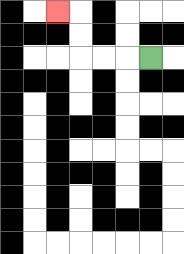{'start': '[6, 2]', 'end': '[2, 0]', 'path_directions': 'L,L,L,U,U,L', 'path_coordinates': '[[6, 2], [5, 2], [4, 2], [3, 2], [3, 1], [3, 0], [2, 0]]'}